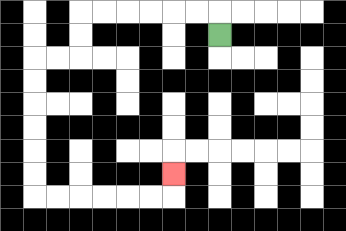{'start': '[9, 1]', 'end': '[7, 7]', 'path_directions': 'U,L,L,L,L,L,L,D,D,L,L,D,D,D,D,D,D,R,R,R,R,R,R,U', 'path_coordinates': '[[9, 1], [9, 0], [8, 0], [7, 0], [6, 0], [5, 0], [4, 0], [3, 0], [3, 1], [3, 2], [2, 2], [1, 2], [1, 3], [1, 4], [1, 5], [1, 6], [1, 7], [1, 8], [2, 8], [3, 8], [4, 8], [5, 8], [6, 8], [7, 8], [7, 7]]'}